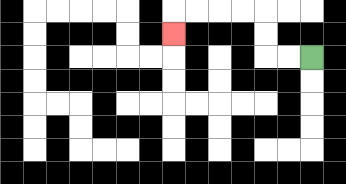{'start': '[13, 2]', 'end': '[7, 1]', 'path_directions': 'L,L,U,U,L,L,L,L,D', 'path_coordinates': '[[13, 2], [12, 2], [11, 2], [11, 1], [11, 0], [10, 0], [9, 0], [8, 0], [7, 0], [7, 1]]'}